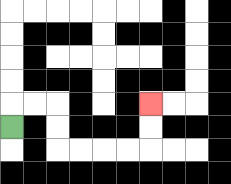{'start': '[0, 5]', 'end': '[6, 4]', 'path_directions': 'U,R,R,D,D,R,R,R,R,U,U', 'path_coordinates': '[[0, 5], [0, 4], [1, 4], [2, 4], [2, 5], [2, 6], [3, 6], [4, 6], [5, 6], [6, 6], [6, 5], [6, 4]]'}